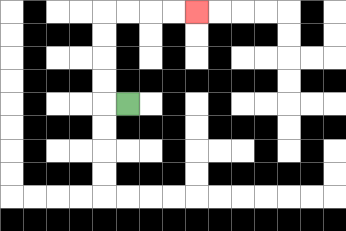{'start': '[5, 4]', 'end': '[8, 0]', 'path_directions': 'L,U,U,U,U,R,R,R,R', 'path_coordinates': '[[5, 4], [4, 4], [4, 3], [4, 2], [4, 1], [4, 0], [5, 0], [6, 0], [7, 0], [8, 0]]'}